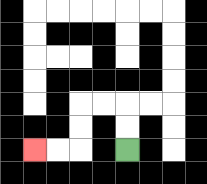{'start': '[5, 6]', 'end': '[1, 6]', 'path_directions': 'U,U,L,L,D,D,L,L', 'path_coordinates': '[[5, 6], [5, 5], [5, 4], [4, 4], [3, 4], [3, 5], [3, 6], [2, 6], [1, 6]]'}